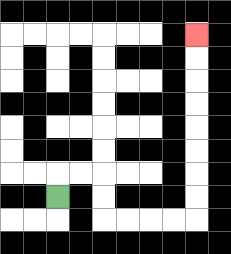{'start': '[2, 8]', 'end': '[8, 1]', 'path_directions': 'U,R,R,D,D,R,R,R,R,U,U,U,U,U,U,U,U', 'path_coordinates': '[[2, 8], [2, 7], [3, 7], [4, 7], [4, 8], [4, 9], [5, 9], [6, 9], [7, 9], [8, 9], [8, 8], [8, 7], [8, 6], [8, 5], [8, 4], [8, 3], [8, 2], [8, 1]]'}